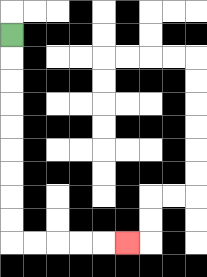{'start': '[0, 1]', 'end': '[5, 10]', 'path_directions': 'D,D,D,D,D,D,D,D,D,R,R,R,R,R', 'path_coordinates': '[[0, 1], [0, 2], [0, 3], [0, 4], [0, 5], [0, 6], [0, 7], [0, 8], [0, 9], [0, 10], [1, 10], [2, 10], [3, 10], [4, 10], [5, 10]]'}